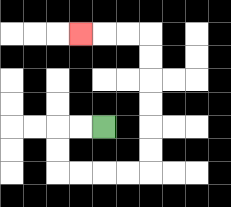{'start': '[4, 5]', 'end': '[3, 1]', 'path_directions': 'L,L,D,D,R,R,R,R,U,U,U,U,U,U,L,L,L', 'path_coordinates': '[[4, 5], [3, 5], [2, 5], [2, 6], [2, 7], [3, 7], [4, 7], [5, 7], [6, 7], [6, 6], [6, 5], [6, 4], [6, 3], [6, 2], [6, 1], [5, 1], [4, 1], [3, 1]]'}